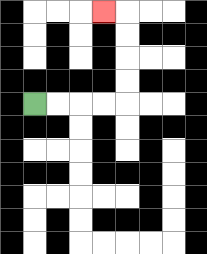{'start': '[1, 4]', 'end': '[4, 0]', 'path_directions': 'R,R,R,R,U,U,U,U,L', 'path_coordinates': '[[1, 4], [2, 4], [3, 4], [4, 4], [5, 4], [5, 3], [5, 2], [5, 1], [5, 0], [4, 0]]'}